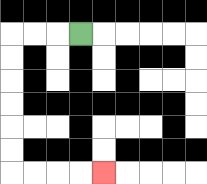{'start': '[3, 1]', 'end': '[4, 7]', 'path_directions': 'L,L,L,D,D,D,D,D,D,R,R,R,R', 'path_coordinates': '[[3, 1], [2, 1], [1, 1], [0, 1], [0, 2], [0, 3], [0, 4], [0, 5], [0, 6], [0, 7], [1, 7], [2, 7], [3, 7], [4, 7]]'}